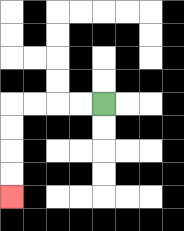{'start': '[4, 4]', 'end': '[0, 8]', 'path_directions': 'L,L,L,L,D,D,D,D', 'path_coordinates': '[[4, 4], [3, 4], [2, 4], [1, 4], [0, 4], [0, 5], [0, 6], [0, 7], [0, 8]]'}